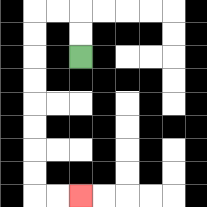{'start': '[3, 2]', 'end': '[3, 8]', 'path_directions': 'U,U,L,L,D,D,D,D,D,D,D,D,R,R', 'path_coordinates': '[[3, 2], [3, 1], [3, 0], [2, 0], [1, 0], [1, 1], [1, 2], [1, 3], [1, 4], [1, 5], [1, 6], [1, 7], [1, 8], [2, 8], [3, 8]]'}